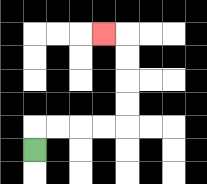{'start': '[1, 6]', 'end': '[4, 1]', 'path_directions': 'U,R,R,R,R,U,U,U,U,L', 'path_coordinates': '[[1, 6], [1, 5], [2, 5], [3, 5], [4, 5], [5, 5], [5, 4], [5, 3], [5, 2], [5, 1], [4, 1]]'}